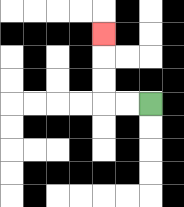{'start': '[6, 4]', 'end': '[4, 1]', 'path_directions': 'L,L,U,U,U', 'path_coordinates': '[[6, 4], [5, 4], [4, 4], [4, 3], [4, 2], [4, 1]]'}